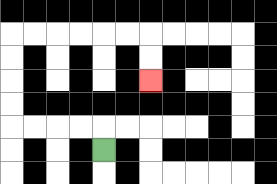{'start': '[4, 6]', 'end': '[6, 3]', 'path_directions': 'U,L,L,L,L,U,U,U,U,R,R,R,R,R,R,D,D', 'path_coordinates': '[[4, 6], [4, 5], [3, 5], [2, 5], [1, 5], [0, 5], [0, 4], [0, 3], [0, 2], [0, 1], [1, 1], [2, 1], [3, 1], [4, 1], [5, 1], [6, 1], [6, 2], [6, 3]]'}